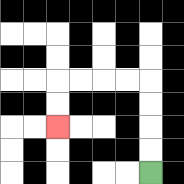{'start': '[6, 7]', 'end': '[2, 5]', 'path_directions': 'U,U,U,U,L,L,L,L,D,D', 'path_coordinates': '[[6, 7], [6, 6], [6, 5], [6, 4], [6, 3], [5, 3], [4, 3], [3, 3], [2, 3], [2, 4], [2, 5]]'}